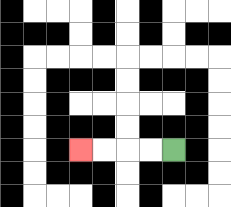{'start': '[7, 6]', 'end': '[3, 6]', 'path_directions': 'L,L,L,L', 'path_coordinates': '[[7, 6], [6, 6], [5, 6], [4, 6], [3, 6]]'}